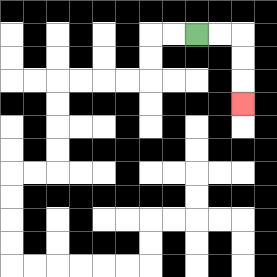{'start': '[8, 1]', 'end': '[10, 4]', 'path_directions': 'R,R,D,D,D', 'path_coordinates': '[[8, 1], [9, 1], [10, 1], [10, 2], [10, 3], [10, 4]]'}